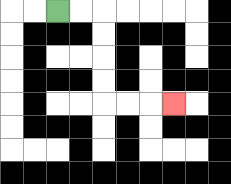{'start': '[2, 0]', 'end': '[7, 4]', 'path_directions': 'R,R,D,D,D,D,R,R,R', 'path_coordinates': '[[2, 0], [3, 0], [4, 0], [4, 1], [4, 2], [4, 3], [4, 4], [5, 4], [6, 4], [7, 4]]'}